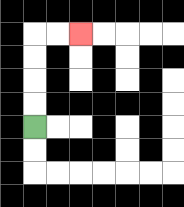{'start': '[1, 5]', 'end': '[3, 1]', 'path_directions': 'U,U,U,U,R,R', 'path_coordinates': '[[1, 5], [1, 4], [1, 3], [1, 2], [1, 1], [2, 1], [3, 1]]'}